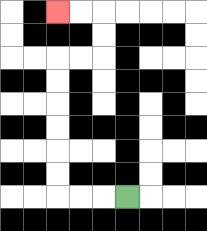{'start': '[5, 8]', 'end': '[2, 0]', 'path_directions': 'L,L,L,U,U,U,U,U,U,R,R,U,U,L,L', 'path_coordinates': '[[5, 8], [4, 8], [3, 8], [2, 8], [2, 7], [2, 6], [2, 5], [2, 4], [2, 3], [2, 2], [3, 2], [4, 2], [4, 1], [4, 0], [3, 0], [2, 0]]'}